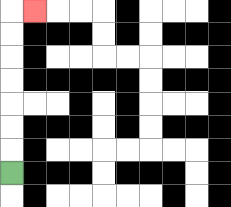{'start': '[0, 7]', 'end': '[1, 0]', 'path_directions': 'U,U,U,U,U,U,U,R', 'path_coordinates': '[[0, 7], [0, 6], [0, 5], [0, 4], [0, 3], [0, 2], [0, 1], [0, 0], [1, 0]]'}